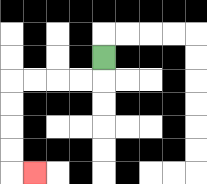{'start': '[4, 2]', 'end': '[1, 7]', 'path_directions': 'D,L,L,L,L,D,D,D,D,R', 'path_coordinates': '[[4, 2], [4, 3], [3, 3], [2, 3], [1, 3], [0, 3], [0, 4], [0, 5], [0, 6], [0, 7], [1, 7]]'}